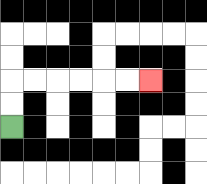{'start': '[0, 5]', 'end': '[6, 3]', 'path_directions': 'U,U,R,R,R,R,R,R', 'path_coordinates': '[[0, 5], [0, 4], [0, 3], [1, 3], [2, 3], [3, 3], [4, 3], [5, 3], [6, 3]]'}